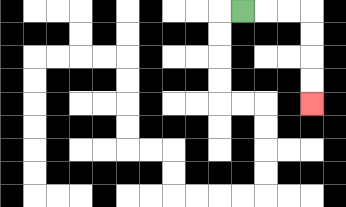{'start': '[10, 0]', 'end': '[13, 4]', 'path_directions': 'R,R,R,D,D,D,D', 'path_coordinates': '[[10, 0], [11, 0], [12, 0], [13, 0], [13, 1], [13, 2], [13, 3], [13, 4]]'}